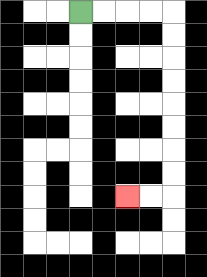{'start': '[3, 0]', 'end': '[5, 8]', 'path_directions': 'R,R,R,R,D,D,D,D,D,D,D,D,L,L', 'path_coordinates': '[[3, 0], [4, 0], [5, 0], [6, 0], [7, 0], [7, 1], [7, 2], [7, 3], [7, 4], [7, 5], [7, 6], [7, 7], [7, 8], [6, 8], [5, 8]]'}